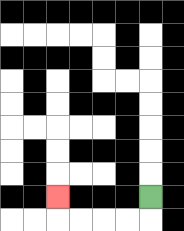{'start': '[6, 8]', 'end': '[2, 8]', 'path_directions': 'D,L,L,L,L,U', 'path_coordinates': '[[6, 8], [6, 9], [5, 9], [4, 9], [3, 9], [2, 9], [2, 8]]'}